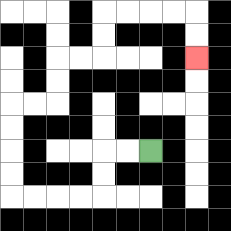{'start': '[6, 6]', 'end': '[8, 2]', 'path_directions': 'L,L,D,D,L,L,L,L,U,U,U,U,R,R,U,U,R,R,U,U,R,R,R,R,D,D', 'path_coordinates': '[[6, 6], [5, 6], [4, 6], [4, 7], [4, 8], [3, 8], [2, 8], [1, 8], [0, 8], [0, 7], [0, 6], [0, 5], [0, 4], [1, 4], [2, 4], [2, 3], [2, 2], [3, 2], [4, 2], [4, 1], [4, 0], [5, 0], [6, 0], [7, 0], [8, 0], [8, 1], [8, 2]]'}